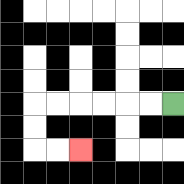{'start': '[7, 4]', 'end': '[3, 6]', 'path_directions': 'L,L,L,L,L,L,D,D,R,R', 'path_coordinates': '[[7, 4], [6, 4], [5, 4], [4, 4], [3, 4], [2, 4], [1, 4], [1, 5], [1, 6], [2, 6], [3, 6]]'}